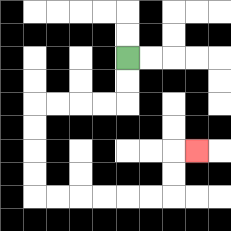{'start': '[5, 2]', 'end': '[8, 6]', 'path_directions': 'D,D,L,L,L,L,D,D,D,D,R,R,R,R,R,R,U,U,R', 'path_coordinates': '[[5, 2], [5, 3], [5, 4], [4, 4], [3, 4], [2, 4], [1, 4], [1, 5], [1, 6], [1, 7], [1, 8], [2, 8], [3, 8], [4, 8], [5, 8], [6, 8], [7, 8], [7, 7], [7, 6], [8, 6]]'}